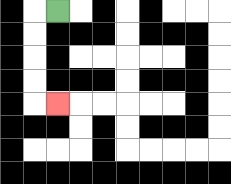{'start': '[2, 0]', 'end': '[2, 4]', 'path_directions': 'L,D,D,D,D,R', 'path_coordinates': '[[2, 0], [1, 0], [1, 1], [1, 2], [1, 3], [1, 4], [2, 4]]'}